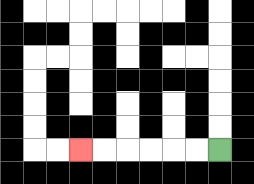{'start': '[9, 6]', 'end': '[3, 6]', 'path_directions': 'L,L,L,L,L,L', 'path_coordinates': '[[9, 6], [8, 6], [7, 6], [6, 6], [5, 6], [4, 6], [3, 6]]'}